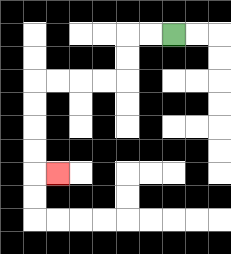{'start': '[7, 1]', 'end': '[2, 7]', 'path_directions': 'L,L,D,D,L,L,L,L,D,D,D,D,R', 'path_coordinates': '[[7, 1], [6, 1], [5, 1], [5, 2], [5, 3], [4, 3], [3, 3], [2, 3], [1, 3], [1, 4], [1, 5], [1, 6], [1, 7], [2, 7]]'}